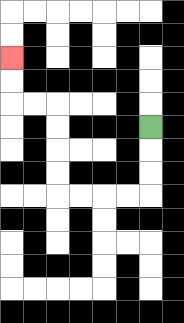{'start': '[6, 5]', 'end': '[0, 2]', 'path_directions': 'D,D,D,L,L,L,L,U,U,U,U,L,L,U,U', 'path_coordinates': '[[6, 5], [6, 6], [6, 7], [6, 8], [5, 8], [4, 8], [3, 8], [2, 8], [2, 7], [2, 6], [2, 5], [2, 4], [1, 4], [0, 4], [0, 3], [0, 2]]'}